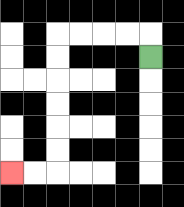{'start': '[6, 2]', 'end': '[0, 7]', 'path_directions': 'U,L,L,L,L,D,D,D,D,D,D,L,L', 'path_coordinates': '[[6, 2], [6, 1], [5, 1], [4, 1], [3, 1], [2, 1], [2, 2], [2, 3], [2, 4], [2, 5], [2, 6], [2, 7], [1, 7], [0, 7]]'}